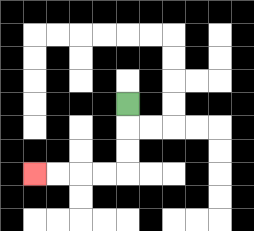{'start': '[5, 4]', 'end': '[1, 7]', 'path_directions': 'D,D,D,L,L,L,L', 'path_coordinates': '[[5, 4], [5, 5], [5, 6], [5, 7], [4, 7], [3, 7], [2, 7], [1, 7]]'}